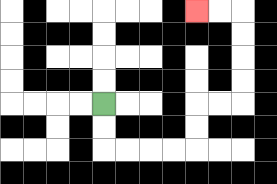{'start': '[4, 4]', 'end': '[8, 0]', 'path_directions': 'D,D,R,R,R,R,U,U,R,R,U,U,U,U,L,L', 'path_coordinates': '[[4, 4], [4, 5], [4, 6], [5, 6], [6, 6], [7, 6], [8, 6], [8, 5], [8, 4], [9, 4], [10, 4], [10, 3], [10, 2], [10, 1], [10, 0], [9, 0], [8, 0]]'}